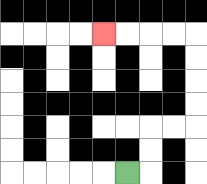{'start': '[5, 7]', 'end': '[4, 1]', 'path_directions': 'R,U,U,R,R,U,U,U,U,L,L,L,L', 'path_coordinates': '[[5, 7], [6, 7], [6, 6], [6, 5], [7, 5], [8, 5], [8, 4], [8, 3], [8, 2], [8, 1], [7, 1], [6, 1], [5, 1], [4, 1]]'}